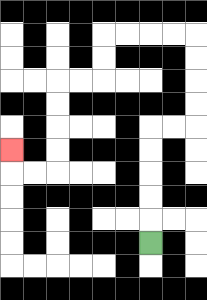{'start': '[6, 10]', 'end': '[0, 6]', 'path_directions': 'U,U,U,U,U,R,R,U,U,U,U,L,L,L,L,D,D,L,L,D,D,D,D,L,L,U', 'path_coordinates': '[[6, 10], [6, 9], [6, 8], [6, 7], [6, 6], [6, 5], [7, 5], [8, 5], [8, 4], [8, 3], [8, 2], [8, 1], [7, 1], [6, 1], [5, 1], [4, 1], [4, 2], [4, 3], [3, 3], [2, 3], [2, 4], [2, 5], [2, 6], [2, 7], [1, 7], [0, 7], [0, 6]]'}